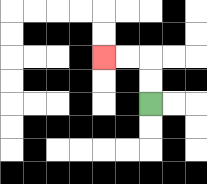{'start': '[6, 4]', 'end': '[4, 2]', 'path_directions': 'U,U,L,L', 'path_coordinates': '[[6, 4], [6, 3], [6, 2], [5, 2], [4, 2]]'}